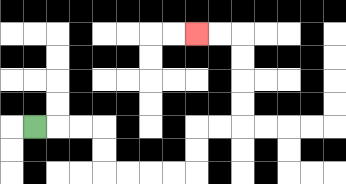{'start': '[1, 5]', 'end': '[8, 1]', 'path_directions': 'R,R,R,D,D,R,R,R,R,U,U,R,R,U,U,U,U,L,L', 'path_coordinates': '[[1, 5], [2, 5], [3, 5], [4, 5], [4, 6], [4, 7], [5, 7], [6, 7], [7, 7], [8, 7], [8, 6], [8, 5], [9, 5], [10, 5], [10, 4], [10, 3], [10, 2], [10, 1], [9, 1], [8, 1]]'}